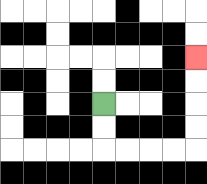{'start': '[4, 4]', 'end': '[8, 2]', 'path_directions': 'D,D,R,R,R,R,U,U,U,U', 'path_coordinates': '[[4, 4], [4, 5], [4, 6], [5, 6], [6, 6], [7, 6], [8, 6], [8, 5], [8, 4], [8, 3], [8, 2]]'}